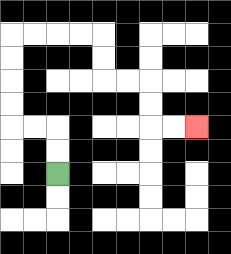{'start': '[2, 7]', 'end': '[8, 5]', 'path_directions': 'U,U,L,L,U,U,U,U,R,R,R,R,D,D,R,R,D,D,R,R', 'path_coordinates': '[[2, 7], [2, 6], [2, 5], [1, 5], [0, 5], [0, 4], [0, 3], [0, 2], [0, 1], [1, 1], [2, 1], [3, 1], [4, 1], [4, 2], [4, 3], [5, 3], [6, 3], [6, 4], [6, 5], [7, 5], [8, 5]]'}